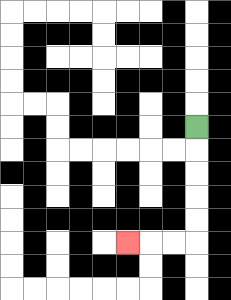{'start': '[8, 5]', 'end': '[5, 10]', 'path_directions': 'D,D,D,D,D,L,L,L', 'path_coordinates': '[[8, 5], [8, 6], [8, 7], [8, 8], [8, 9], [8, 10], [7, 10], [6, 10], [5, 10]]'}